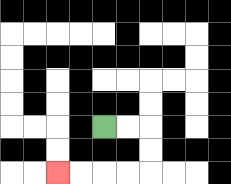{'start': '[4, 5]', 'end': '[2, 7]', 'path_directions': 'R,R,D,D,L,L,L,L', 'path_coordinates': '[[4, 5], [5, 5], [6, 5], [6, 6], [6, 7], [5, 7], [4, 7], [3, 7], [2, 7]]'}